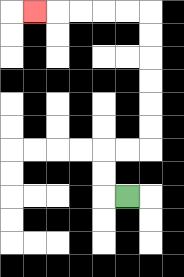{'start': '[5, 8]', 'end': '[1, 0]', 'path_directions': 'L,U,U,R,R,U,U,U,U,U,U,L,L,L,L,L', 'path_coordinates': '[[5, 8], [4, 8], [4, 7], [4, 6], [5, 6], [6, 6], [6, 5], [6, 4], [6, 3], [6, 2], [6, 1], [6, 0], [5, 0], [4, 0], [3, 0], [2, 0], [1, 0]]'}